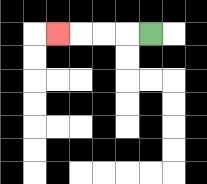{'start': '[6, 1]', 'end': '[2, 1]', 'path_directions': 'L,L,L,L', 'path_coordinates': '[[6, 1], [5, 1], [4, 1], [3, 1], [2, 1]]'}